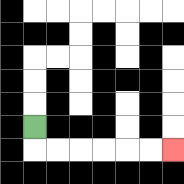{'start': '[1, 5]', 'end': '[7, 6]', 'path_directions': 'D,R,R,R,R,R,R', 'path_coordinates': '[[1, 5], [1, 6], [2, 6], [3, 6], [4, 6], [5, 6], [6, 6], [7, 6]]'}